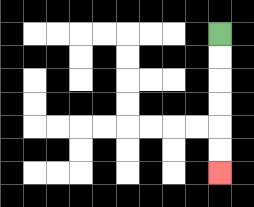{'start': '[9, 1]', 'end': '[9, 7]', 'path_directions': 'D,D,D,D,D,D', 'path_coordinates': '[[9, 1], [9, 2], [9, 3], [9, 4], [9, 5], [9, 6], [9, 7]]'}